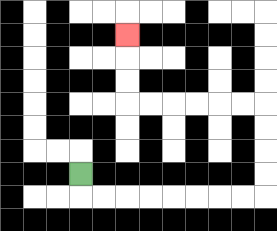{'start': '[3, 7]', 'end': '[5, 1]', 'path_directions': 'D,R,R,R,R,R,R,R,R,U,U,U,U,L,L,L,L,L,L,U,U,U', 'path_coordinates': '[[3, 7], [3, 8], [4, 8], [5, 8], [6, 8], [7, 8], [8, 8], [9, 8], [10, 8], [11, 8], [11, 7], [11, 6], [11, 5], [11, 4], [10, 4], [9, 4], [8, 4], [7, 4], [6, 4], [5, 4], [5, 3], [5, 2], [5, 1]]'}